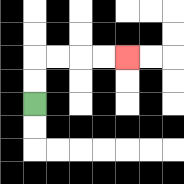{'start': '[1, 4]', 'end': '[5, 2]', 'path_directions': 'U,U,R,R,R,R', 'path_coordinates': '[[1, 4], [1, 3], [1, 2], [2, 2], [3, 2], [4, 2], [5, 2]]'}